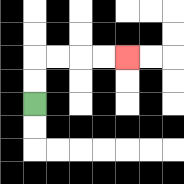{'start': '[1, 4]', 'end': '[5, 2]', 'path_directions': 'U,U,R,R,R,R', 'path_coordinates': '[[1, 4], [1, 3], [1, 2], [2, 2], [3, 2], [4, 2], [5, 2]]'}